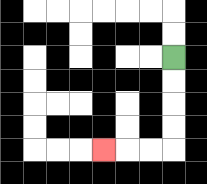{'start': '[7, 2]', 'end': '[4, 6]', 'path_directions': 'D,D,D,D,L,L,L', 'path_coordinates': '[[7, 2], [7, 3], [7, 4], [7, 5], [7, 6], [6, 6], [5, 6], [4, 6]]'}